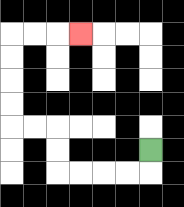{'start': '[6, 6]', 'end': '[3, 1]', 'path_directions': 'D,L,L,L,L,U,U,L,L,U,U,U,U,R,R,R', 'path_coordinates': '[[6, 6], [6, 7], [5, 7], [4, 7], [3, 7], [2, 7], [2, 6], [2, 5], [1, 5], [0, 5], [0, 4], [0, 3], [0, 2], [0, 1], [1, 1], [2, 1], [3, 1]]'}